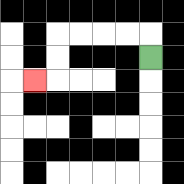{'start': '[6, 2]', 'end': '[1, 3]', 'path_directions': 'U,L,L,L,L,D,D,L', 'path_coordinates': '[[6, 2], [6, 1], [5, 1], [4, 1], [3, 1], [2, 1], [2, 2], [2, 3], [1, 3]]'}